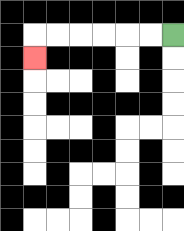{'start': '[7, 1]', 'end': '[1, 2]', 'path_directions': 'L,L,L,L,L,L,D', 'path_coordinates': '[[7, 1], [6, 1], [5, 1], [4, 1], [3, 1], [2, 1], [1, 1], [1, 2]]'}